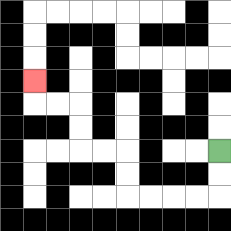{'start': '[9, 6]', 'end': '[1, 3]', 'path_directions': 'D,D,L,L,L,L,U,U,L,L,U,U,L,L,U', 'path_coordinates': '[[9, 6], [9, 7], [9, 8], [8, 8], [7, 8], [6, 8], [5, 8], [5, 7], [5, 6], [4, 6], [3, 6], [3, 5], [3, 4], [2, 4], [1, 4], [1, 3]]'}